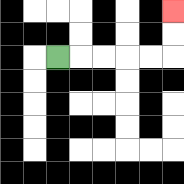{'start': '[2, 2]', 'end': '[7, 0]', 'path_directions': 'R,R,R,R,R,U,U', 'path_coordinates': '[[2, 2], [3, 2], [4, 2], [5, 2], [6, 2], [7, 2], [7, 1], [7, 0]]'}